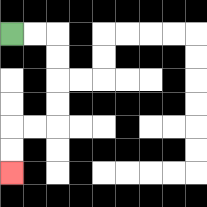{'start': '[0, 1]', 'end': '[0, 7]', 'path_directions': 'R,R,D,D,D,D,L,L,D,D', 'path_coordinates': '[[0, 1], [1, 1], [2, 1], [2, 2], [2, 3], [2, 4], [2, 5], [1, 5], [0, 5], [0, 6], [0, 7]]'}